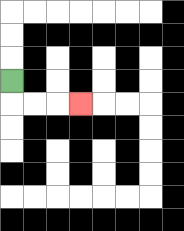{'start': '[0, 3]', 'end': '[3, 4]', 'path_directions': 'D,R,R,R', 'path_coordinates': '[[0, 3], [0, 4], [1, 4], [2, 4], [3, 4]]'}